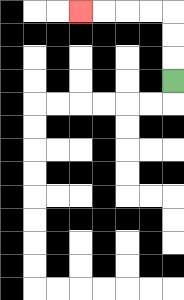{'start': '[7, 3]', 'end': '[3, 0]', 'path_directions': 'U,U,U,L,L,L,L', 'path_coordinates': '[[7, 3], [7, 2], [7, 1], [7, 0], [6, 0], [5, 0], [4, 0], [3, 0]]'}